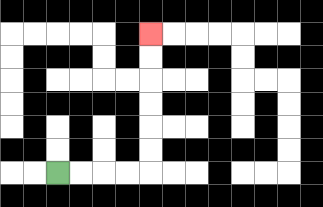{'start': '[2, 7]', 'end': '[6, 1]', 'path_directions': 'R,R,R,R,U,U,U,U,U,U', 'path_coordinates': '[[2, 7], [3, 7], [4, 7], [5, 7], [6, 7], [6, 6], [6, 5], [6, 4], [6, 3], [6, 2], [6, 1]]'}